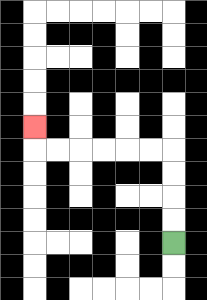{'start': '[7, 10]', 'end': '[1, 5]', 'path_directions': 'U,U,U,U,L,L,L,L,L,L,U', 'path_coordinates': '[[7, 10], [7, 9], [7, 8], [7, 7], [7, 6], [6, 6], [5, 6], [4, 6], [3, 6], [2, 6], [1, 6], [1, 5]]'}